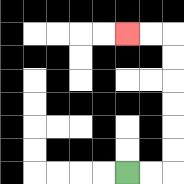{'start': '[5, 7]', 'end': '[5, 1]', 'path_directions': 'R,R,U,U,U,U,U,U,L,L', 'path_coordinates': '[[5, 7], [6, 7], [7, 7], [7, 6], [7, 5], [7, 4], [7, 3], [7, 2], [7, 1], [6, 1], [5, 1]]'}